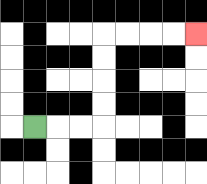{'start': '[1, 5]', 'end': '[8, 1]', 'path_directions': 'R,R,R,U,U,U,U,R,R,R,R', 'path_coordinates': '[[1, 5], [2, 5], [3, 5], [4, 5], [4, 4], [4, 3], [4, 2], [4, 1], [5, 1], [6, 1], [7, 1], [8, 1]]'}